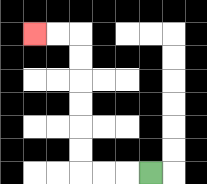{'start': '[6, 7]', 'end': '[1, 1]', 'path_directions': 'L,L,L,U,U,U,U,U,U,L,L', 'path_coordinates': '[[6, 7], [5, 7], [4, 7], [3, 7], [3, 6], [3, 5], [3, 4], [3, 3], [3, 2], [3, 1], [2, 1], [1, 1]]'}